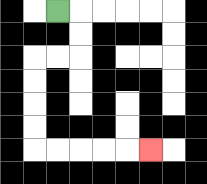{'start': '[2, 0]', 'end': '[6, 6]', 'path_directions': 'R,D,D,L,L,D,D,D,D,R,R,R,R,R', 'path_coordinates': '[[2, 0], [3, 0], [3, 1], [3, 2], [2, 2], [1, 2], [1, 3], [1, 4], [1, 5], [1, 6], [2, 6], [3, 6], [4, 6], [5, 6], [6, 6]]'}